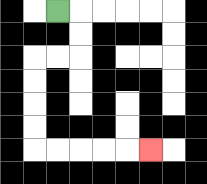{'start': '[2, 0]', 'end': '[6, 6]', 'path_directions': 'R,D,D,L,L,D,D,D,D,R,R,R,R,R', 'path_coordinates': '[[2, 0], [3, 0], [3, 1], [3, 2], [2, 2], [1, 2], [1, 3], [1, 4], [1, 5], [1, 6], [2, 6], [3, 6], [4, 6], [5, 6], [6, 6]]'}